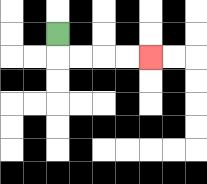{'start': '[2, 1]', 'end': '[6, 2]', 'path_directions': 'D,R,R,R,R', 'path_coordinates': '[[2, 1], [2, 2], [3, 2], [4, 2], [5, 2], [6, 2]]'}